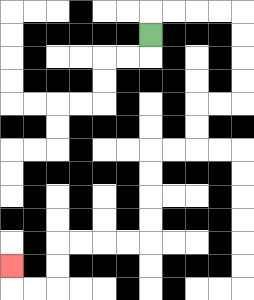{'start': '[6, 1]', 'end': '[0, 11]', 'path_directions': 'U,R,R,R,R,D,D,D,D,L,L,D,D,L,L,D,D,D,D,L,L,L,L,D,D,L,L,U', 'path_coordinates': '[[6, 1], [6, 0], [7, 0], [8, 0], [9, 0], [10, 0], [10, 1], [10, 2], [10, 3], [10, 4], [9, 4], [8, 4], [8, 5], [8, 6], [7, 6], [6, 6], [6, 7], [6, 8], [6, 9], [6, 10], [5, 10], [4, 10], [3, 10], [2, 10], [2, 11], [2, 12], [1, 12], [0, 12], [0, 11]]'}